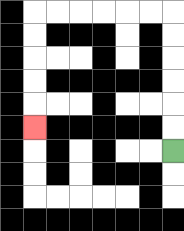{'start': '[7, 6]', 'end': '[1, 5]', 'path_directions': 'U,U,U,U,U,U,L,L,L,L,L,L,D,D,D,D,D', 'path_coordinates': '[[7, 6], [7, 5], [7, 4], [7, 3], [7, 2], [7, 1], [7, 0], [6, 0], [5, 0], [4, 0], [3, 0], [2, 0], [1, 0], [1, 1], [1, 2], [1, 3], [1, 4], [1, 5]]'}